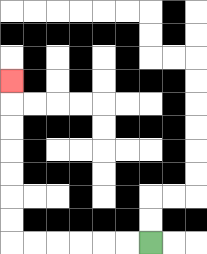{'start': '[6, 10]', 'end': '[0, 3]', 'path_directions': 'L,L,L,L,L,L,U,U,U,U,U,U,U', 'path_coordinates': '[[6, 10], [5, 10], [4, 10], [3, 10], [2, 10], [1, 10], [0, 10], [0, 9], [0, 8], [0, 7], [0, 6], [0, 5], [0, 4], [0, 3]]'}